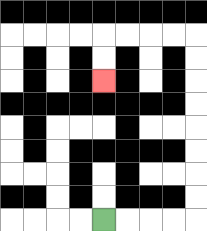{'start': '[4, 9]', 'end': '[4, 3]', 'path_directions': 'R,R,R,R,U,U,U,U,U,U,U,U,L,L,L,L,D,D', 'path_coordinates': '[[4, 9], [5, 9], [6, 9], [7, 9], [8, 9], [8, 8], [8, 7], [8, 6], [8, 5], [8, 4], [8, 3], [8, 2], [8, 1], [7, 1], [6, 1], [5, 1], [4, 1], [4, 2], [4, 3]]'}